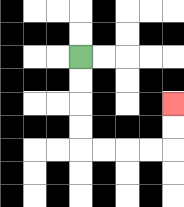{'start': '[3, 2]', 'end': '[7, 4]', 'path_directions': 'D,D,D,D,R,R,R,R,U,U', 'path_coordinates': '[[3, 2], [3, 3], [3, 4], [3, 5], [3, 6], [4, 6], [5, 6], [6, 6], [7, 6], [7, 5], [7, 4]]'}